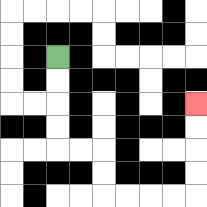{'start': '[2, 2]', 'end': '[8, 4]', 'path_directions': 'D,D,D,D,R,R,D,D,R,R,R,R,U,U,U,U', 'path_coordinates': '[[2, 2], [2, 3], [2, 4], [2, 5], [2, 6], [3, 6], [4, 6], [4, 7], [4, 8], [5, 8], [6, 8], [7, 8], [8, 8], [8, 7], [8, 6], [8, 5], [8, 4]]'}